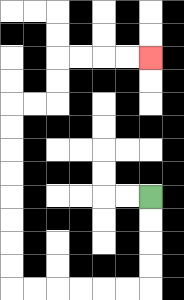{'start': '[6, 8]', 'end': '[6, 2]', 'path_directions': 'D,D,D,D,L,L,L,L,L,L,U,U,U,U,U,U,U,U,R,R,U,U,R,R,R,R', 'path_coordinates': '[[6, 8], [6, 9], [6, 10], [6, 11], [6, 12], [5, 12], [4, 12], [3, 12], [2, 12], [1, 12], [0, 12], [0, 11], [0, 10], [0, 9], [0, 8], [0, 7], [0, 6], [0, 5], [0, 4], [1, 4], [2, 4], [2, 3], [2, 2], [3, 2], [4, 2], [5, 2], [6, 2]]'}